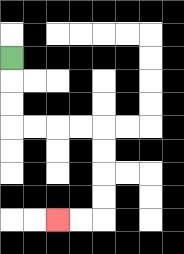{'start': '[0, 2]', 'end': '[2, 9]', 'path_directions': 'D,D,D,R,R,R,R,D,D,D,D,L,L', 'path_coordinates': '[[0, 2], [0, 3], [0, 4], [0, 5], [1, 5], [2, 5], [3, 5], [4, 5], [4, 6], [4, 7], [4, 8], [4, 9], [3, 9], [2, 9]]'}